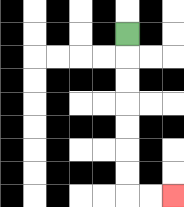{'start': '[5, 1]', 'end': '[7, 8]', 'path_directions': 'D,D,D,D,D,D,D,R,R', 'path_coordinates': '[[5, 1], [5, 2], [5, 3], [5, 4], [5, 5], [5, 6], [5, 7], [5, 8], [6, 8], [7, 8]]'}